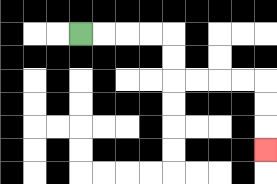{'start': '[3, 1]', 'end': '[11, 6]', 'path_directions': 'R,R,R,R,D,D,R,R,R,R,D,D,D', 'path_coordinates': '[[3, 1], [4, 1], [5, 1], [6, 1], [7, 1], [7, 2], [7, 3], [8, 3], [9, 3], [10, 3], [11, 3], [11, 4], [11, 5], [11, 6]]'}